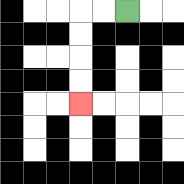{'start': '[5, 0]', 'end': '[3, 4]', 'path_directions': 'L,L,D,D,D,D', 'path_coordinates': '[[5, 0], [4, 0], [3, 0], [3, 1], [3, 2], [3, 3], [3, 4]]'}